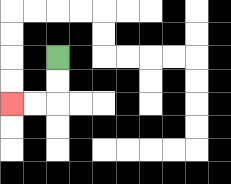{'start': '[2, 2]', 'end': '[0, 4]', 'path_directions': 'D,D,L,L', 'path_coordinates': '[[2, 2], [2, 3], [2, 4], [1, 4], [0, 4]]'}